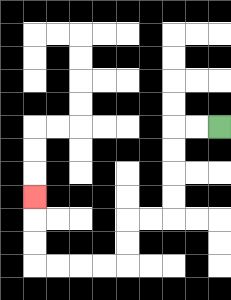{'start': '[9, 5]', 'end': '[1, 8]', 'path_directions': 'L,L,D,D,D,D,L,L,D,D,L,L,L,L,U,U,U', 'path_coordinates': '[[9, 5], [8, 5], [7, 5], [7, 6], [7, 7], [7, 8], [7, 9], [6, 9], [5, 9], [5, 10], [5, 11], [4, 11], [3, 11], [2, 11], [1, 11], [1, 10], [1, 9], [1, 8]]'}